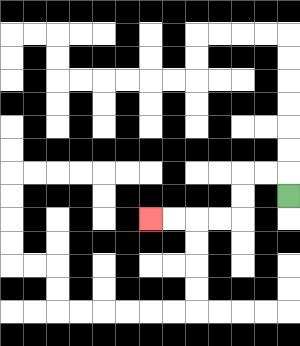{'start': '[12, 8]', 'end': '[6, 9]', 'path_directions': 'U,L,L,D,D,L,L,L,L', 'path_coordinates': '[[12, 8], [12, 7], [11, 7], [10, 7], [10, 8], [10, 9], [9, 9], [8, 9], [7, 9], [6, 9]]'}